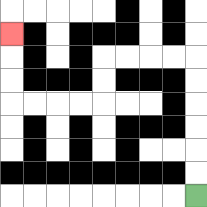{'start': '[8, 8]', 'end': '[0, 1]', 'path_directions': 'U,U,U,U,U,U,L,L,L,L,D,D,L,L,L,L,U,U,U', 'path_coordinates': '[[8, 8], [8, 7], [8, 6], [8, 5], [8, 4], [8, 3], [8, 2], [7, 2], [6, 2], [5, 2], [4, 2], [4, 3], [4, 4], [3, 4], [2, 4], [1, 4], [0, 4], [0, 3], [0, 2], [0, 1]]'}